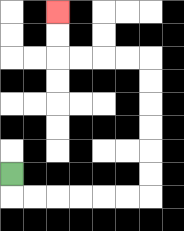{'start': '[0, 7]', 'end': '[2, 0]', 'path_directions': 'D,R,R,R,R,R,R,U,U,U,U,U,U,L,L,L,L,U,U', 'path_coordinates': '[[0, 7], [0, 8], [1, 8], [2, 8], [3, 8], [4, 8], [5, 8], [6, 8], [6, 7], [6, 6], [6, 5], [6, 4], [6, 3], [6, 2], [5, 2], [4, 2], [3, 2], [2, 2], [2, 1], [2, 0]]'}